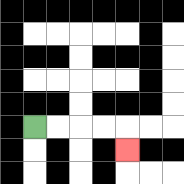{'start': '[1, 5]', 'end': '[5, 6]', 'path_directions': 'R,R,R,R,D', 'path_coordinates': '[[1, 5], [2, 5], [3, 5], [4, 5], [5, 5], [5, 6]]'}